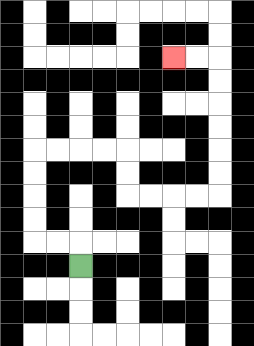{'start': '[3, 11]', 'end': '[7, 2]', 'path_directions': 'U,L,L,U,U,U,U,R,R,R,R,D,D,R,R,R,R,U,U,U,U,U,U,L,L', 'path_coordinates': '[[3, 11], [3, 10], [2, 10], [1, 10], [1, 9], [1, 8], [1, 7], [1, 6], [2, 6], [3, 6], [4, 6], [5, 6], [5, 7], [5, 8], [6, 8], [7, 8], [8, 8], [9, 8], [9, 7], [9, 6], [9, 5], [9, 4], [9, 3], [9, 2], [8, 2], [7, 2]]'}